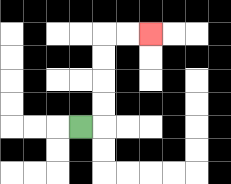{'start': '[3, 5]', 'end': '[6, 1]', 'path_directions': 'R,U,U,U,U,R,R', 'path_coordinates': '[[3, 5], [4, 5], [4, 4], [4, 3], [4, 2], [4, 1], [5, 1], [6, 1]]'}